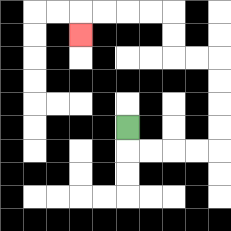{'start': '[5, 5]', 'end': '[3, 1]', 'path_directions': 'D,R,R,R,R,U,U,U,U,L,L,U,U,L,L,L,L,D', 'path_coordinates': '[[5, 5], [5, 6], [6, 6], [7, 6], [8, 6], [9, 6], [9, 5], [9, 4], [9, 3], [9, 2], [8, 2], [7, 2], [7, 1], [7, 0], [6, 0], [5, 0], [4, 0], [3, 0], [3, 1]]'}